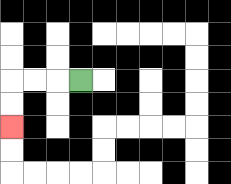{'start': '[3, 3]', 'end': '[0, 5]', 'path_directions': 'L,L,L,D,D', 'path_coordinates': '[[3, 3], [2, 3], [1, 3], [0, 3], [0, 4], [0, 5]]'}